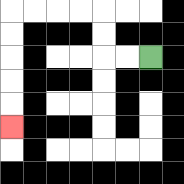{'start': '[6, 2]', 'end': '[0, 5]', 'path_directions': 'L,L,U,U,L,L,L,L,D,D,D,D,D', 'path_coordinates': '[[6, 2], [5, 2], [4, 2], [4, 1], [4, 0], [3, 0], [2, 0], [1, 0], [0, 0], [0, 1], [0, 2], [0, 3], [0, 4], [0, 5]]'}